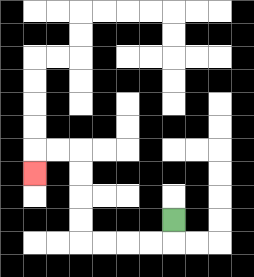{'start': '[7, 9]', 'end': '[1, 7]', 'path_directions': 'D,L,L,L,L,U,U,U,U,L,L,D', 'path_coordinates': '[[7, 9], [7, 10], [6, 10], [5, 10], [4, 10], [3, 10], [3, 9], [3, 8], [3, 7], [3, 6], [2, 6], [1, 6], [1, 7]]'}